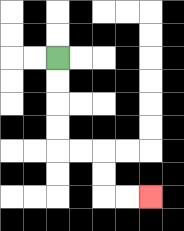{'start': '[2, 2]', 'end': '[6, 8]', 'path_directions': 'D,D,D,D,R,R,D,D,R,R', 'path_coordinates': '[[2, 2], [2, 3], [2, 4], [2, 5], [2, 6], [3, 6], [4, 6], [4, 7], [4, 8], [5, 8], [6, 8]]'}